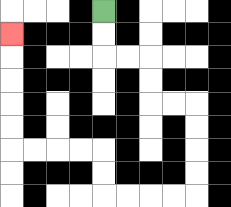{'start': '[4, 0]', 'end': '[0, 1]', 'path_directions': 'D,D,R,R,D,D,R,R,D,D,D,D,L,L,L,L,U,U,L,L,L,L,U,U,U,U,U', 'path_coordinates': '[[4, 0], [4, 1], [4, 2], [5, 2], [6, 2], [6, 3], [6, 4], [7, 4], [8, 4], [8, 5], [8, 6], [8, 7], [8, 8], [7, 8], [6, 8], [5, 8], [4, 8], [4, 7], [4, 6], [3, 6], [2, 6], [1, 6], [0, 6], [0, 5], [0, 4], [0, 3], [0, 2], [0, 1]]'}